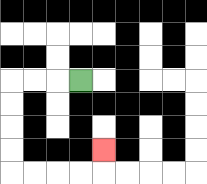{'start': '[3, 3]', 'end': '[4, 6]', 'path_directions': 'L,L,L,D,D,D,D,R,R,R,R,U', 'path_coordinates': '[[3, 3], [2, 3], [1, 3], [0, 3], [0, 4], [0, 5], [0, 6], [0, 7], [1, 7], [2, 7], [3, 7], [4, 7], [4, 6]]'}